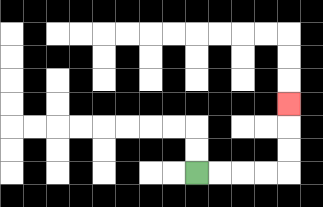{'start': '[8, 7]', 'end': '[12, 4]', 'path_directions': 'R,R,R,R,U,U,U', 'path_coordinates': '[[8, 7], [9, 7], [10, 7], [11, 7], [12, 7], [12, 6], [12, 5], [12, 4]]'}